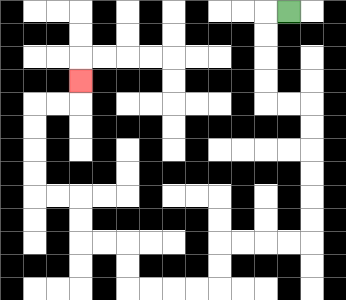{'start': '[12, 0]', 'end': '[3, 3]', 'path_directions': 'L,D,D,D,D,R,R,D,D,D,D,D,D,L,L,L,L,D,D,L,L,L,L,U,U,L,L,U,U,L,L,U,U,U,U,R,R,U', 'path_coordinates': '[[12, 0], [11, 0], [11, 1], [11, 2], [11, 3], [11, 4], [12, 4], [13, 4], [13, 5], [13, 6], [13, 7], [13, 8], [13, 9], [13, 10], [12, 10], [11, 10], [10, 10], [9, 10], [9, 11], [9, 12], [8, 12], [7, 12], [6, 12], [5, 12], [5, 11], [5, 10], [4, 10], [3, 10], [3, 9], [3, 8], [2, 8], [1, 8], [1, 7], [1, 6], [1, 5], [1, 4], [2, 4], [3, 4], [3, 3]]'}